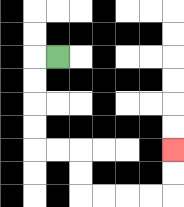{'start': '[2, 2]', 'end': '[7, 6]', 'path_directions': 'L,D,D,D,D,R,R,D,D,R,R,R,R,U,U', 'path_coordinates': '[[2, 2], [1, 2], [1, 3], [1, 4], [1, 5], [1, 6], [2, 6], [3, 6], [3, 7], [3, 8], [4, 8], [5, 8], [6, 8], [7, 8], [7, 7], [7, 6]]'}